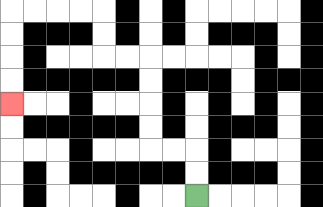{'start': '[8, 8]', 'end': '[0, 4]', 'path_directions': 'U,U,L,L,U,U,U,U,L,L,U,U,L,L,L,L,D,D,D,D', 'path_coordinates': '[[8, 8], [8, 7], [8, 6], [7, 6], [6, 6], [6, 5], [6, 4], [6, 3], [6, 2], [5, 2], [4, 2], [4, 1], [4, 0], [3, 0], [2, 0], [1, 0], [0, 0], [0, 1], [0, 2], [0, 3], [0, 4]]'}